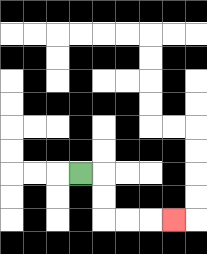{'start': '[3, 7]', 'end': '[7, 9]', 'path_directions': 'R,D,D,R,R,R', 'path_coordinates': '[[3, 7], [4, 7], [4, 8], [4, 9], [5, 9], [6, 9], [7, 9]]'}